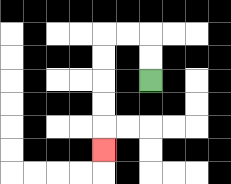{'start': '[6, 3]', 'end': '[4, 6]', 'path_directions': 'U,U,L,L,D,D,D,D,D', 'path_coordinates': '[[6, 3], [6, 2], [6, 1], [5, 1], [4, 1], [4, 2], [4, 3], [4, 4], [4, 5], [4, 6]]'}